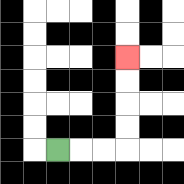{'start': '[2, 6]', 'end': '[5, 2]', 'path_directions': 'R,R,R,U,U,U,U', 'path_coordinates': '[[2, 6], [3, 6], [4, 6], [5, 6], [5, 5], [5, 4], [5, 3], [5, 2]]'}